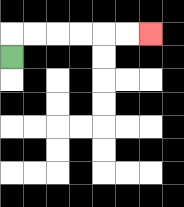{'start': '[0, 2]', 'end': '[6, 1]', 'path_directions': 'U,R,R,R,R,R,R', 'path_coordinates': '[[0, 2], [0, 1], [1, 1], [2, 1], [3, 1], [4, 1], [5, 1], [6, 1]]'}